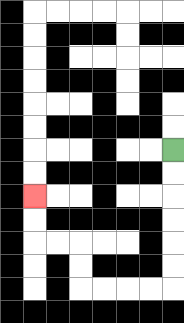{'start': '[7, 6]', 'end': '[1, 8]', 'path_directions': 'D,D,D,D,D,D,L,L,L,L,U,U,L,L,U,U', 'path_coordinates': '[[7, 6], [7, 7], [7, 8], [7, 9], [7, 10], [7, 11], [7, 12], [6, 12], [5, 12], [4, 12], [3, 12], [3, 11], [3, 10], [2, 10], [1, 10], [1, 9], [1, 8]]'}